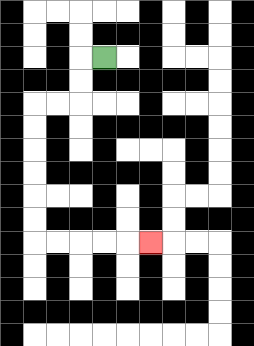{'start': '[4, 2]', 'end': '[6, 10]', 'path_directions': 'L,D,D,L,L,D,D,D,D,D,D,R,R,R,R,R', 'path_coordinates': '[[4, 2], [3, 2], [3, 3], [3, 4], [2, 4], [1, 4], [1, 5], [1, 6], [1, 7], [1, 8], [1, 9], [1, 10], [2, 10], [3, 10], [4, 10], [5, 10], [6, 10]]'}